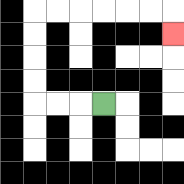{'start': '[4, 4]', 'end': '[7, 1]', 'path_directions': 'L,L,L,U,U,U,U,R,R,R,R,R,R,D', 'path_coordinates': '[[4, 4], [3, 4], [2, 4], [1, 4], [1, 3], [1, 2], [1, 1], [1, 0], [2, 0], [3, 0], [4, 0], [5, 0], [6, 0], [7, 0], [7, 1]]'}